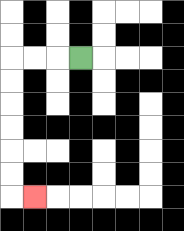{'start': '[3, 2]', 'end': '[1, 8]', 'path_directions': 'L,L,L,D,D,D,D,D,D,R', 'path_coordinates': '[[3, 2], [2, 2], [1, 2], [0, 2], [0, 3], [0, 4], [0, 5], [0, 6], [0, 7], [0, 8], [1, 8]]'}